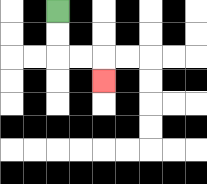{'start': '[2, 0]', 'end': '[4, 3]', 'path_directions': 'D,D,R,R,D', 'path_coordinates': '[[2, 0], [2, 1], [2, 2], [3, 2], [4, 2], [4, 3]]'}